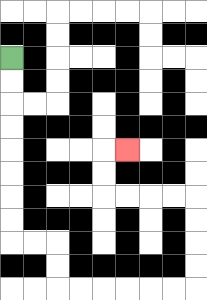{'start': '[0, 2]', 'end': '[5, 6]', 'path_directions': 'D,D,D,D,D,D,D,D,R,R,D,D,R,R,R,R,R,R,U,U,U,U,L,L,L,L,U,U,R', 'path_coordinates': '[[0, 2], [0, 3], [0, 4], [0, 5], [0, 6], [0, 7], [0, 8], [0, 9], [0, 10], [1, 10], [2, 10], [2, 11], [2, 12], [3, 12], [4, 12], [5, 12], [6, 12], [7, 12], [8, 12], [8, 11], [8, 10], [8, 9], [8, 8], [7, 8], [6, 8], [5, 8], [4, 8], [4, 7], [4, 6], [5, 6]]'}